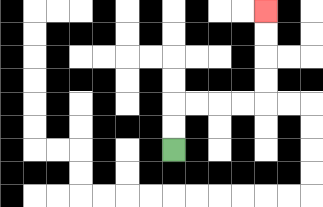{'start': '[7, 6]', 'end': '[11, 0]', 'path_directions': 'U,U,R,R,R,R,U,U,U,U', 'path_coordinates': '[[7, 6], [7, 5], [7, 4], [8, 4], [9, 4], [10, 4], [11, 4], [11, 3], [11, 2], [11, 1], [11, 0]]'}